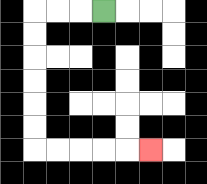{'start': '[4, 0]', 'end': '[6, 6]', 'path_directions': 'L,L,L,D,D,D,D,D,D,R,R,R,R,R', 'path_coordinates': '[[4, 0], [3, 0], [2, 0], [1, 0], [1, 1], [1, 2], [1, 3], [1, 4], [1, 5], [1, 6], [2, 6], [3, 6], [4, 6], [5, 6], [6, 6]]'}